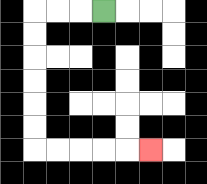{'start': '[4, 0]', 'end': '[6, 6]', 'path_directions': 'L,L,L,D,D,D,D,D,D,R,R,R,R,R', 'path_coordinates': '[[4, 0], [3, 0], [2, 0], [1, 0], [1, 1], [1, 2], [1, 3], [1, 4], [1, 5], [1, 6], [2, 6], [3, 6], [4, 6], [5, 6], [6, 6]]'}